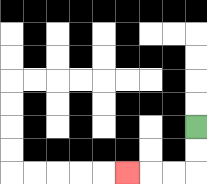{'start': '[8, 5]', 'end': '[5, 7]', 'path_directions': 'D,D,L,L,L', 'path_coordinates': '[[8, 5], [8, 6], [8, 7], [7, 7], [6, 7], [5, 7]]'}